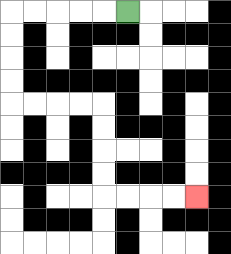{'start': '[5, 0]', 'end': '[8, 8]', 'path_directions': 'L,L,L,L,L,D,D,D,D,R,R,R,R,D,D,D,D,R,R,R,R', 'path_coordinates': '[[5, 0], [4, 0], [3, 0], [2, 0], [1, 0], [0, 0], [0, 1], [0, 2], [0, 3], [0, 4], [1, 4], [2, 4], [3, 4], [4, 4], [4, 5], [4, 6], [4, 7], [4, 8], [5, 8], [6, 8], [7, 8], [8, 8]]'}